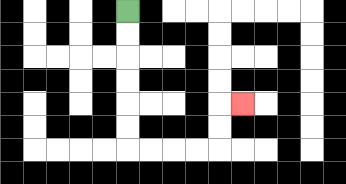{'start': '[5, 0]', 'end': '[10, 4]', 'path_directions': 'D,D,D,D,D,D,R,R,R,R,U,U,R', 'path_coordinates': '[[5, 0], [5, 1], [5, 2], [5, 3], [5, 4], [5, 5], [5, 6], [6, 6], [7, 6], [8, 6], [9, 6], [9, 5], [9, 4], [10, 4]]'}